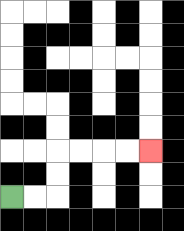{'start': '[0, 8]', 'end': '[6, 6]', 'path_directions': 'R,R,U,U,R,R,R,R', 'path_coordinates': '[[0, 8], [1, 8], [2, 8], [2, 7], [2, 6], [3, 6], [4, 6], [5, 6], [6, 6]]'}